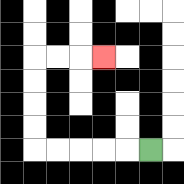{'start': '[6, 6]', 'end': '[4, 2]', 'path_directions': 'L,L,L,L,L,U,U,U,U,R,R,R', 'path_coordinates': '[[6, 6], [5, 6], [4, 6], [3, 6], [2, 6], [1, 6], [1, 5], [1, 4], [1, 3], [1, 2], [2, 2], [3, 2], [4, 2]]'}